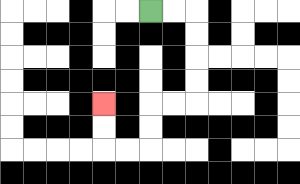{'start': '[6, 0]', 'end': '[4, 4]', 'path_directions': 'R,R,D,D,D,D,L,L,D,D,L,L,U,U', 'path_coordinates': '[[6, 0], [7, 0], [8, 0], [8, 1], [8, 2], [8, 3], [8, 4], [7, 4], [6, 4], [6, 5], [6, 6], [5, 6], [4, 6], [4, 5], [4, 4]]'}